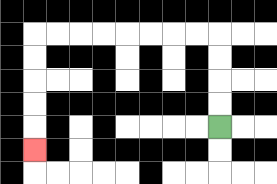{'start': '[9, 5]', 'end': '[1, 6]', 'path_directions': 'U,U,U,U,L,L,L,L,L,L,L,L,D,D,D,D,D', 'path_coordinates': '[[9, 5], [9, 4], [9, 3], [9, 2], [9, 1], [8, 1], [7, 1], [6, 1], [5, 1], [4, 1], [3, 1], [2, 1], [1, 1], [1, 2], [1, 3], [1, 4], [1, 5], [1, 6]]'}